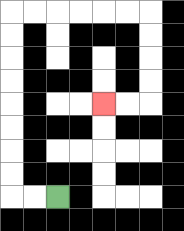{'start': '[2, 8]', 'end': '[4, 4]', 'path_directions': 'L,L,U,U,U,U,U,U,U,U,R,R,R,R,R,R,D,D,D,D,L,L', 'path_coordinates': '[[2, 8], [1, 8], [0, 8], [0, 7], [0, 6], [0, 5], [0, 4], [0, 3], [0, 2], [0, 1], [0, 0], [1, 0], [2, 0], [3, 0], [4, 0], [5, 0], [6, 0], [6, 1], [6, 2], [6, 3], [6, 4], [5, 4], [4, 4]]'}